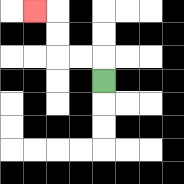{'start': '[4, 3]', 'end': '[1, 0]', 'path_directions': 'U,L,L,U,U,L', 'path_coordinates': '[[4, 3], [4, 2], [3, 2], [2, 2], [2, 1], [2, 0], [1, 0]]'}